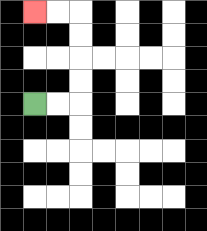{'start': '[1, 4]', 'end': '[1, 0]', 'path_directions': 'R,R,U,U,U,U,L,L', 'path_coordinates': '[[1, 4], [2, 4], [3, 4], [3, 3], [3, 2], [3, 1], [3, 0], [2, 0], [1, 0]]'}